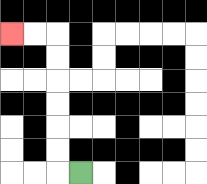{'start': '[3, 7]', 'end': '[0, 1]', 'path_directions': 'L,U,U,U,U,U,U,L,L', 'path_coordinates': '[[3, 7], [2, 7], [2, 6], [2, 5], [2, 4], [2, 3], [2, 2], [2, 1], [1, 1], [0, 1]]'}